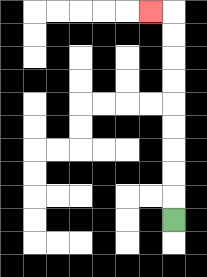{'start': '[7, 9]', 'end': '[6, 0]', 'path_directions': 'U,U,U,U,U,U,U,U,U,L', 'path_coordinates': '[[7, 9], [7, 8], [7, 7], [7, 6], [7, 5], [7, 4], [7, 3], [7, 2], [7, 1], [7, 0], [6, 0]]'}